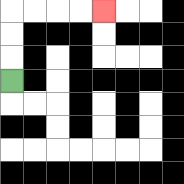{'start': '[0, 3]', 'end': '[4, 0]', 'path_directions': 'U,U,U,R,R,R,R', 'path_coordinates': '[[0, 3], [0, 2], [0, 1], [0, 0], [1, 0], [2, 0], [3, 0], [4, 0]]'}